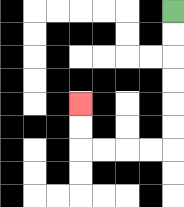{'start': '[7, 0]', 'end': '[3, 4]', 'path_directions': 'D,D,D,D,D,D,L,L,L,L,U,U', 'path_coordinates': '[[7, 0], [7, 1], [7, 2], [7, 3], [7, 4], [7, 5], [7, 6], [6, 6], [5, 6], [4, 6], [3, 6], [3, 5], [3, 4]]'}